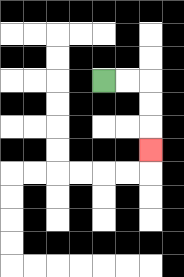{'start': '[4, 3]', 'end': '[6, 6]', 'path_directions': 'R,R,D,D,D', 'path_coordinates': '[[4, 3], [5, 3], [6, 3], [6, 4], [6, 5], [6, 6]]'}